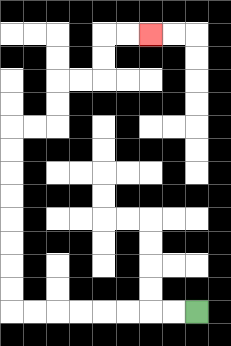{'start': '[8, 13]', 'end': '[6, 1]', 'path_directions': 'L,L,L,L,L,L,L,L,U,U,U,U,U,U,U,U,R,R,U,U,R,R,U,U,R,R', 'path_coordinates': '[[8, 13], [7, 13], [6, 13], [5, 13], [4, 13], [3, 13], [2, 13], [1, 13], [0, 13], [0, 12], [0, 11], [0, 10], [0, 9], [0, 8], [0, 7], [0, 6], [0, 5], [1, 5], [2, 5], [2, 4], [2, 3], [3, 3], [4, 3], [4, 2], [4, 1], [5, 1], [6, 1]]'}